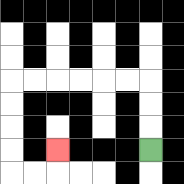{'start': '[6, 6]', 'end': '[2, 6]', 'path_directions': 'U,U,U,L,L,L,L,L,L,D,D,D,D,R,R,U', 'path_coordinates': '[[6, 6], [6, 5], [6, 4], [6, 3], [5, 3], [4, 3], [3, 3], [2, 3], [1, 3], [0, 3], [0, 4], [0, 5], [0, 6], [0, 7], [1, 7], [2, 7], [2, 6]]'}